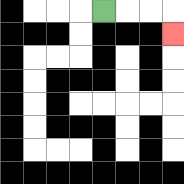{'start': '[4, 0]', 'end': '[7, 1]', 'path_directions': 'R,R,R,D', 'path_coordinates': '[[4, 0], [5, 0], [6, 0], [7, 0], [7, 1]]'}